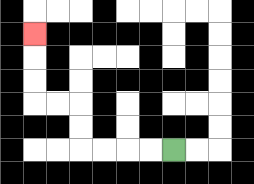{'start': '[7, 6]', 'end': '[1, 1]', 'path_directions': 'L,L,L,L,U,U,L,L,U,U,U', 'path_coordinates': '[[7, 6], [6, 6], [5, 6], [4, 6], [3, 6], [3, 5], [3, 4], [2, 4], [1, 4], [1, 3], [1, 2], [1, 1]]'}